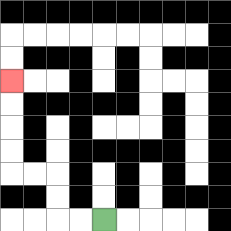{'start': '[4, 9]', 'end': '[0, 3]', 'path_directions': 'L,L,U,U,L,L,U,U,U,U', 'path_coordinates': '[[4, 9], [3, 9], [2, 9], [2, 8], [2, 7], [1, 7], [0, 7], [0, 6], [0, 5], [0, 4], [0, 3]]'}